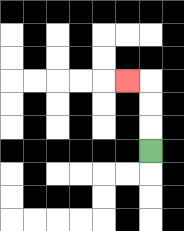{'start': '[6, 6]', 'end': '[5, 3]', 'path_directions': 'U,U,U,L', 'path_coordinates': '[[6, 6], [6, 5], [6, 4], [6, 3], [5, 3]]'}